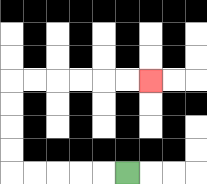{'start': '[5, 7]', 'end': '[6, 3]', 'path_directions': 'L,L,L,L,L,U,U,U,U,R,R,R,R,R,R', 'path_coordinates': '[[5, 7], [4, 7], [3, 7], [2, 7], [1, 7], [0, 7], [0, 6], [0, 5], [0, 4], [0, 3], [1, 3], [2, 3], [3, 3], [4, 3], [5, 3], [6, 3]]'}